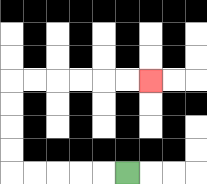{'start': '[5, 7]', 'end': '[6, 3]', 'path_directions': 'L,L,L,L,L,U,U,U,U,R,R,R,R,R,R', 'path_coordinates': '[[5, 7], [4, 7], [3, 7], [2, 7], [1, 7], [0, 7], [0, 6], [0, 5], [0, 4], [0, 3], [1, 3], [2, 3], [3, 3], [4, 3], [5, 3], [6, 3]]'}